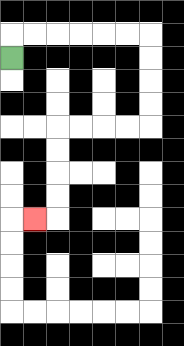{'start': '[0, 2]', 'end': '[1, 9]', 'path_directions': 'U,R,R,R,R,R,R,D,D,D,D,L,L,L,L,D,D,D,D,L', 'path_coordinates': '[[0, 2], [0, 1], [1, 1], [2, 1], [3, 1], [4, 1], [5, 1], [6, 1], [6, 2], [6, 3], [6, 4], [6, 5], [5, 5], [4, 5], [3, 5], [2, 5], [2, 6], [2, 7], [2, 8], [2, 9], [1, 9]]'}